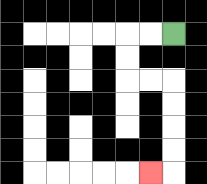{'start': '[7, 1]', 'end': '[6, 7]', 'path_directions': 'L,L,D,D,R,R,D,D,D,D,L', 'path_coordinates': '[[7, 1], [6, 1], [5, 1], [5, 2], [5, 3], [6, 3], [7, 3], [7, 4], [7, 5], [7, 6], [7, 7], [6, 7]]'}